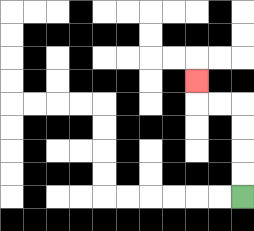{'start': '[10, 8]', 'end': '[8, 3]', 'path_directions': 'U,U,U,U,L,L,U', 'path_coordinates': '[[10, 8], [10, 7], [10, 6], [10, 5], [10, 4], [9, 4], [8, 4], [8, 3]]'}